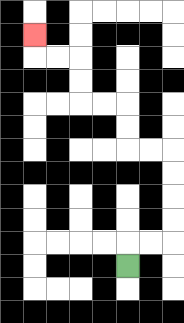{'start': '[5, 11]', 'end': '[1, 1]', 'path_directions': 'U,R,R,U,U,U,U,L,L,U,U,L,L,U,U,L,L,U', 'path_coordinates': '[[5, 11], [5, 10], [6, 10], [7, 10], [7, 9], [7, 8], [7, 7], [7, 6], [6, 6], [5, 6], [5, 5], [5, 4], [4, 4], [3, 4], [3, 3], [3, 2], [2, 2], [1, 2], [1, 1]]'}